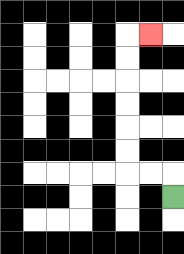{'start': '[7, 8]', 'end': '[6, 1]', 'path_directions': 'U,L,L,U,U,U,U,U,U,R', 'path_coordinates': '[[7, 8], [7, 7], [6, 7], [5, 7], [5, 6], [5, 5], [5, 4], [5, 3], [5, 2], [5, 1], [6, 1]]'}